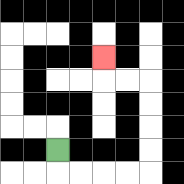{'start': '[2, 6]', 'end': '[4, 2]', 'path_directions': 'D,R,R,R,R,U,U,U,U,L,L,U', 'path_coordinates': '[[2, 6], [2, 7], [3, 7], [4, 7], [5, 7], [6, 7], [6, 6], [6, 5], [6, 4], [6, 3], [5, 3], [4, 3], [4, 2]]'}